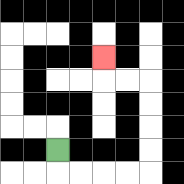{'start': '[2, 6]', 'end': '[4, 2]', 'path_directions': 'D,R,R,R,R,U,U,U,U,L,L,U', 'path_coordinates': '[[2, 6], [2, 7], [3, 7], [4, 7], [5, 7], [6, 7], [6, 6], [6, 5], [6, 4], [6, 3], [5, 3], [4, 3], [4, 2]]'}